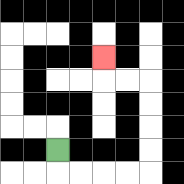{'start': '[2, 6]', 'end': '[4, 2]', 'path_directions': 'D,R,R,R,R,U,U,U,U,L,L,U', 'path_coordinates': '[[2, 6], [2, 7], [3, 7], [4, 7], [5, 7], [6, 7], [6, 6], [6, 5], [6, 4], [6, 3], [5, 3], [4, 3], [4, 2]]'}